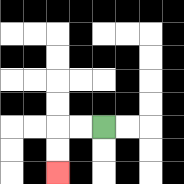{'start': '[4, 5]', 'end': '[2, 7]', 'path_directions': 'L,L,D,D', 'path_coordinates': '[[4, 5], [3, 5], [2, 5], [2, 6], [2, 7]]'}